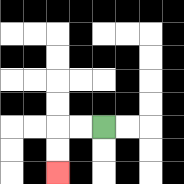{'start': '[4, 5]', 'end': '[2, 7]', 'path_directions': 'L,L,D,D', 'path_coordinates': '[[4, 5], [3, 5], [2, 5], [2, 6], [2, 7]]'}